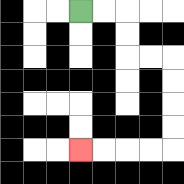{'start': '[3, 0]', 'end': '[3, 6]', 'path_directions': 'R,R,D,D,R,R,D,D,D,D,L,L,L,L', 'path_coordinates': '[[3, 0], [4, 0], [5, 0], [5, 1], [5, 2], [6, 2], [7, 2], [7, 3], [7, 4], [7, 5], [7, 6], [6, 6], [5, 6], [4, 6], [3, 6]]'}